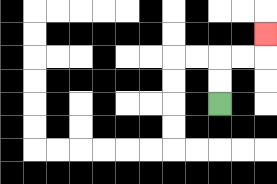{'start': '[9, 4]', 'end': '[11, 1]', 'path_directions': 'U,U,R,R,U', 'path_coordinates': '[[9, 4], [9, 3], [9, 2], [10, 2], [11, 2], [11, 1]]'}